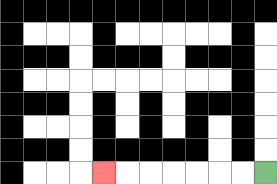{'start': '[11, 7]', 'end': '[4, 7]', 'path_directions': 'L,L,L,L,L,L,L', 'path_coordinates': '[[11, 7], [10, 7], [9, 7], [8, 7], [7, 7], [6, 7], [5, 7], [4, 7]]'}